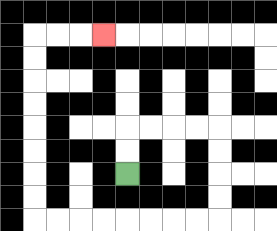{'start': '[5, 7]', 'end': '[4, 1]', 'path_directions': 'U,U,R,R,R,R,D,D,D,D,L,L,L,L,L,L,L,L,U,U,U,U,U,U,U,U,R,R,R', 'path_coordinates': '[[5, 7], [5, 6], [5, 5], [6, 5], [7, 5], [8, 5], [9, 5], [9, 6], [9, 7], [9, 8], [9, 9], [8, 9], [7, 9], [6, 9], [5, 9], [4, 9], [3, 9], [2, 9], [1, 9], [1, 8], [1, 7], [1, 6], [1, 5], [1, 4], [1, 3], [1, 2], [1, 1], [2, 1], [3, 1], [4, 1]]'}